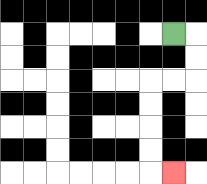{'start': '[7, 1]', 'end': '[7, 7]', 'path_directions': 'R,D,D,L,L,D,D,D,D,R', 'path_coordinates': '[[7, 1], [8, 1], [8, 2], [8, 3], [7, 3], [6, 3], [6, 4], [6, 5], [6, 6], [6, 7], [7, 7]]'}